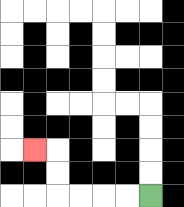{'start': '[6, 8]', 'end': '[1, 6]', 'path_directions': 'L,L,L,L,U,U,L', 'path_coordinates': '[[6, 8], [5, 8], [4, 8], [3, 8], [2, 8], [2, 7], [2, 6], [1, 6]]'}